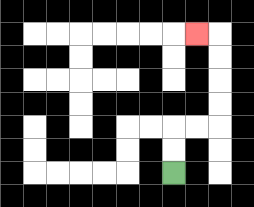{'start': '[7, 7]', 'end': '[8, 1]', 'path_directions': 'U,U,R,R,U,U,U,U,L', 'path_coordinates': '[[7, 7], [7, 6], [7, 5], [8, 5], [9, 5], [9, 4], [9, 3], [9, 2], [9, 1], [8, 1]]'}